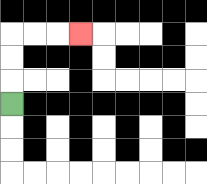{'start': '[0, 4]', 'end': '[3, 1]', 'path_directions': 'U,U,U,R,R,R', 'path_coordinates': '[[0, 4], [0, 3], [0, 2], [0, 1], [1, 1], [2, 1], [3, 1]]'}